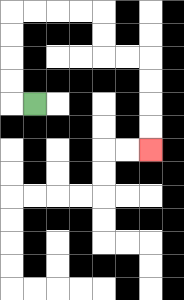{'start': '[1, 4]', 'end': '[6, 6]', 'path_directions': 'L,U,U,U,U,R,R,R,R,D,D,R,R,D,D,D,D', 'path_coordinates': '[[1, 4], [0, 4], [0, 3], [0, 2], [0, 1], [0, 0], [1, 0], [2, 0], [3, 0], [4, 0], [4, 1], [4, 2], [5, 2], [6, 2], [6, 3], [6, 4], [6, 5], [6, 6]]'}